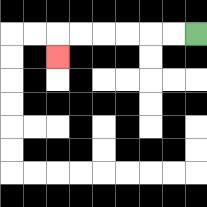{'start': '[8, 1]', 'end': '[2, 2]', 'path_directions': 'L,L,L,L,L,L,D', 'path_coordinates': '[[8, 1], [7, 1], [6, 1], [5, 1], [4, 1], [3, 1], [2, 1], [2, 2]]'}